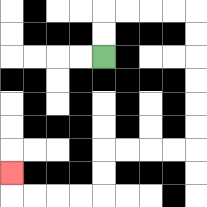{'start': '[4, 2]', 'end': '[0, 7]', 'path_directions': 'U,U,R,R,R,R,D,D,D,D,D,D,L,L,L,L,D,D,L,L,L,L,U', 'path_coordinates': '[[4, 2], [4, 1], [4, 0], [5, 0], [6, 0], [7, 0], [8, 0], [8, 1], [8, 2], [8, 3], [8, 4], [8, 5], [8, 6], [7, 6], [6, 6], [5, 6], [4, 6], [4, 7], [4, 8], [3, 8], [2, 8], [1, 8], [0, 8], [0, 7]]'}